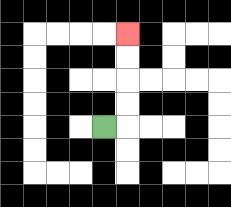{'start': '[4, 5]', 'end': '[5, 1]', 'path_directions': 'R,U,U,U,U', 'path_coordinates': '[[4, 5], [5, 5], [5, 4], [5, 3], [5, 2], [5, 1]]'}